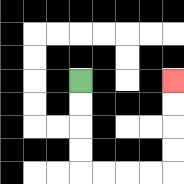{'start': '[3, 3]', 'end': '[7, 3]', 'path_directions': 'D,D,D,D,R,R,R,R,U,U,U,U', 'path_coordinates': '[[3, 3], [3, 4], [3, 5], [3, 6], [3, 7], [4, 7], [5, 7], [6, 7], [7, 7], [7, 6], [7, 5], [7, 4], [7, 3]]'}